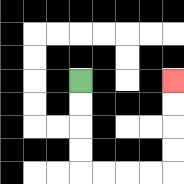{'start': '[3, 3]', 'end': '[7, 3]', 'path_directions': 'D,D,D,D,R,R,R,R,U,U,U,U', 'path_coordinates': '[[3, 3], [3, 4], [3, 5], [3, 6], [3, 7], [4, 7], [5, 7], [6, 7], [7, 7], [7, 6], [7, 5], [7, 4], [7, 3]]'}